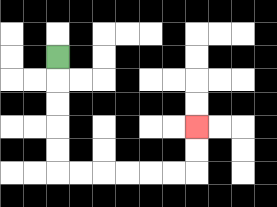{'start': '[2, 2]', 'end': '[8, 5]', 'path_directions': 'D,D,D,D,D,R,R,R,R,R,R,U,U', 'path_coordinates': '[[2, 2], [2, 3], [2, 4], [2, 5], [2, 6], [2, 7], [3, 7], [4, 7], [5, 7], [6, 7], [7, 7], [8, 7], [8, 6], [8, 5]]'}